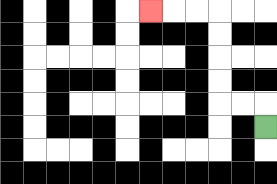{'start': '[11, 5]', 'end': '[6, 0]', 'path_directions': 'U,L,L,U,U,U,U,L,L,L', 'path_coordinates': '[[11, 5], [11, 4], [10, 4], [9, 4], [9, 3], [9, 2], [9, 1], [9, 0], [8, 0], [7, 0], [6, 0]]'}